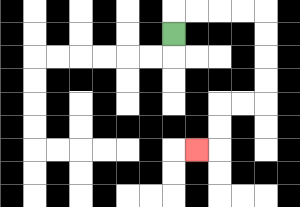{'start': '[7, 1]', 'end': '[8, 6]', 'path_directions': 'U,R,R,R,R,D,D,D,D,L,L,D,D,L', 'path_coordinates': '[[7, 1], [7, 0], [8, 0], [9, 0], [10, 0], [11, 0], [11, 1], [11, 2], [11, 3], [11, 4], [10, 4], [9, 4], [9, 5], [9, 6], [8, 6]]'}